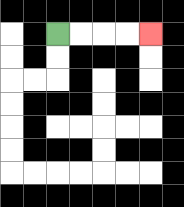{'start': '[2, 1]', 'end': '[6, 1]', 'path_directions': 'R,R,R,R', 'path_coordinates': '[[2, 1], [3, 1], [4, 1], [5, 1], [6, 1]]'}